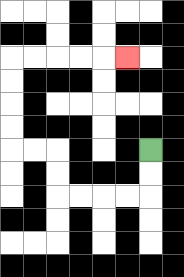{'start': '[6, 6]', 'end': '[5, 2]', 'path_directions': 'D,D,L,L,L,L,U,U,L,L,U,U,U,U,R,R,R,R,R', 'path_coordinates': '[[6, 6], [6, 7], [6, 8], [5, 8], [4, 8], [3, 8], [2, 8], [2, 7], [2, 6], [1, 6], [0, 6], [0, 5], [0, 4], [0, 3], [0, 2], [1, 2], [2, 2], [3, 2], [4, 2], [5, 2]]'}